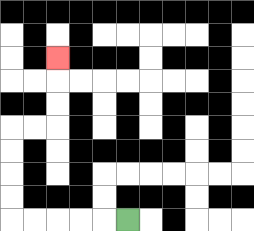{'start': '[5, 9]', 'end': '[2, 2]', 'path_directions': 'L,L,L,L,L,U,U,U,U,R,R,U,U,U', 'path_coordinates': '[[5, 9], [4, 9], [3, 9], [2, 9], [1, 9], [0, 9], [0, 8], [0, 7], [0, 6], [0, 5], [1, 5], [2, 5], [2, 4], [2, 3], [2, 2]]'}